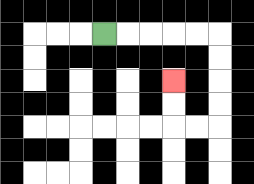{'start': '[4, 1]', 'end': '[7, 3]', 'path_directions': 'R,R,R,R,R,D,D,D,D,L,L,U,U', 'path_coordinates': '[[4, 1], [5, 1], [6, 1], [7, 1], [8, 1], [9, 1], [9, 2], [9, 3], [9, 4], [9, 5], [8, 5], [7, 5], [7, 4], [7, 3]]'}